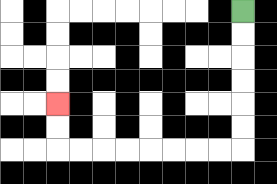{'start': '[10, 0]', 'end': '[2, 4]', 'path_directions': 'D,D,D,D,D,D,L,L,L,L,L,L,L,L,U,U', 'path_coordinates': '[[10, 0], [10, 1], [10, 2], [10, 3], [10, 4], [10, 5], [10, 6], [9, 6], [8, 6], [7, 6], [6, 6], [5, 6], [4, 6], [3, 6], [2, 6], [2, 5], [2, 4]]'}